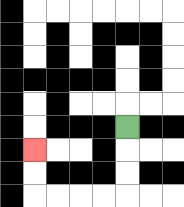{'start': '[5, 5]', 'end': '[1, 6]', 'path_directions': 'D,D,D,L,L,L,L,U,U', 'path_coordinates': '[[5, 5], [5, 6], [5, 7], [5, 8], [4, 8], [3, 8], [2, 8], [1, 8], [1, 7], [1, 6]]'}